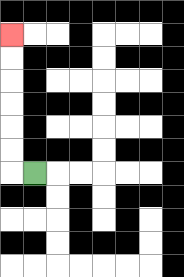{'start': '[1, 7]', 'end': '[0, 1]', 'path_directions': 'L,U,U,U,U,U,U', 'path_coordinates': '[[1, 7], [0, 7], [0, 6], [0, 5], [0, 4], [0, 3], [0, 2], [0, 1]]'}